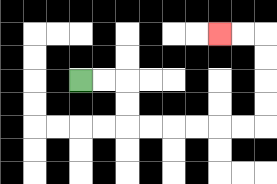{'start': '[3, 3]', 'end': '[9, 1]', 'path_directions': 'R,R,D,D,R,R,R,R,R,R,U,U,U,U,L,L', 'path_coordinates': '[[3, 3], [4, 3], [5, 3], [5, 4], [5, 5], [6, 5], [7, 5], [8, 5], [9, 5], [10, 5], [11, 5], [11, 4], [11, 3], [11, 2], [11, 1], [10, 1], [9, 1]]'}